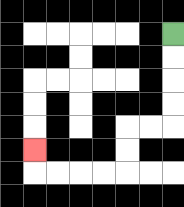{'start': '[7, 1]', 'end': '[1, 6]', 'path_directions': 'D,D,D,D,L,L,D,D,L,L,L,L,U', 'path_coordinates': '[[7, 1], [7, 2], [7, 3], [7, 4], [7, 5], [6, 5], [5, 5], [5, 6], [5, 7], [4, 7], [3, 7], [2, 7], [1, 7], [1, 6]]'}